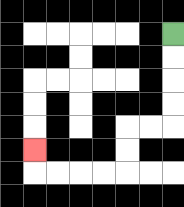{'start': '[7, 1]', 'end': '[1, 6]', 'path_directions': 'D,D,D,D,L,L,D,D,L,L,L,L,U', 'path_coordinates': '[[7, 1], [7, 2], [7, 3], [7, 4], [7, 5], [6, 5], [5, 5], [5, 6], [5, 7], [4, 7], [3, 7], [2, 7], [1, 7], [1, 6]]'}